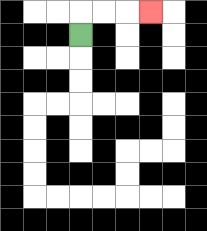{'start': '[3, 1]', 'end': '[6, 0]', 'path_directions': 'U,R,R,R', 'path_coordinates': '[[3, 1], [3, 0], [4, 0], [5, 0], [6, 0]]'}